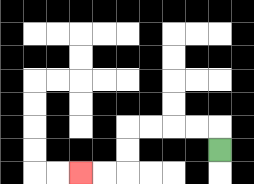{'start': '[9, 6]', 'end': '[3, 7]', 'path_directions': 'U,L,L,L,L,D,D,L,L', 'path_coordinates': '[[9, 6], [9, 5], [8, 5], [7, 5], [6, 5], [5, 5], [5, 6], [5, 7], [4, 7], [3, 7]]'}